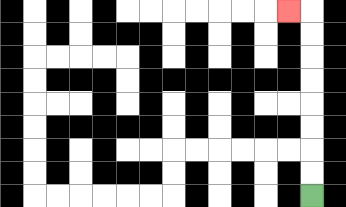{'start': '[13, 8]', 'end': '[12, 0]', 'path_directions': 'U,U,U,U,U,U,U,U,L', 'path_coordinates': '[[13, 8], [13, 7], [13, 6], [13, 5], [13, 4], [13, 3], [13, 2], [13, 1], [13, 0], [12, 0]]'}